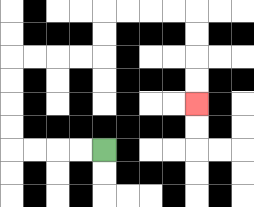{'start': '[4, 6]', 'end': '[8, 4]', 'path_directions': 'L,L,L,L,U,U,U,U,R,R,R,R,U,U,R,R,R,R,D,D,D,D', 'path_coordinates': '[[4, 6], [3, 6], [2, 6], [1, 6], [0, 6], [0, 5], [0, 4], [0, 3], [0, 2], [1, 2], [2, 2], [3, 2], [4, 2], [4, 1], [4, 0], [5, 0], [6, 0], [7, 0], [8, 0], [8, 1], [8, 2], [8, 3], [8, 4]]'}